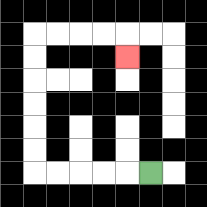{'start': '[6, 7]', 'end': '[5, 2]', 'path_directions': 'L,L,L,L,L,U,U,U,U,U,U,R,R,R,R,D', 'path_coordinates': '[[6, 7], [5, 7], [4, 7], [3, 7], [2, 7], [1, 7], [1, 6], [1, 5], [1, 4], [1, 3], [1, 2], [1, 1], [2, 1], [3, 1], [4, 1], [5, 1], [5, 2]]'}